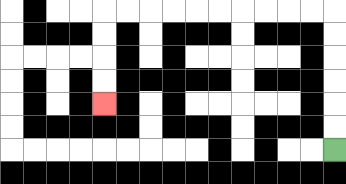{'start': '[14, 6]', 'end': '[4, 4]', 'path_directions': 'U,U,U,U,U,U,L,L,L,L,L,L,L,L,L,L,D,D,D,D', 'path_coordinates': '[[14, 6], [14, 5], [14, 4], [14, 3], [14, 2], [14, 1], [14, 0], [13, 0], [12, 0], [11, 0], [10, 0], [9, 0], [8, 0], [7, 0], [6, 0], [5, 0], [4, 0], [4, 1], [4, 2], [4, 3], [4, 4]]'}